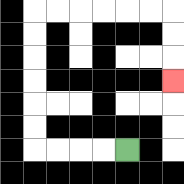{'start': '[5, 6]', 'end': '[7, 3]', 'path_directions': 'L,L,L,L,U,U,U,U,U,U,R,R,R,R,R,R,D,D,D', 'path_coordinates': '[[5, 6], [4, 6], [3, 6], [2, 6], [1, 6], [1, 5], [1, 4], [1, 3], [1, 2], [1, 1], [1, 0], [2, 0], [3, 0], [4, 0], [5, 0], [6, 0], [7, 0], [7, 1], [7, 2], [7, 3]]'}